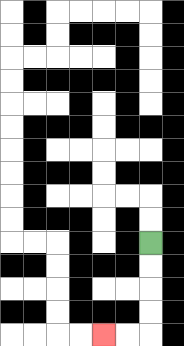{'start': '[6, 10]', 'end': '[4, 14]', 'path_directions': 'D,D,D,D,L,L', 'path_coordinates': '[[6, 10], [6, 11], [6, 12], [6, 13], [6, 14], [5, 14], [4, 14]]'}